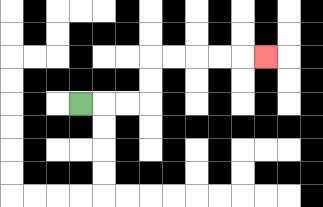{'start': '[3, 4]', 'end': '[11, 2]', 'path_directions': 'R,R,R,U,U,R,R,R,R,R', 'path_coordinates': '[[3, 4], [4, 4], [5, 4], [6, 4], [6, 3], [6, 2], [7, 2], [8, 2], [9, 2], [10, 2], [11, 2]]'}